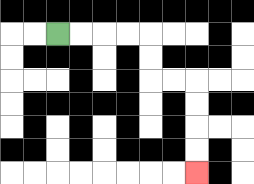{'start': '[2, 1]', 'end': '[8, 7]', 'path_directions': 'R,R,R,R,D,D,R,R,D,D,D,D', 'path_coordinates': '[[2, 1], [3, 1], [4, 1], [5, 1], [6, 1], [6, 2], [6, 3], [7, 3], [8, 3], [8, 4], [8, 5], [8, 6], [8, 7]]'}